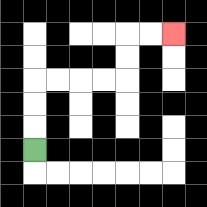{'start': '[1, 6]', 'end': '[7, 1]', 'path_directions': 'U,U,U,R,R,R,R,U,U,R,R', 'path_coordinates': '[[1, 6], [1, 5], [1, 4], [1, 3], [2, 3], [3, 3], [4, 3], [5, 3], [5, 2], [5, 1], [6, 1], [7, 1]]'}